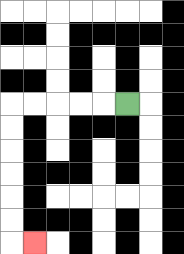{'start': '[5, 4]', 'end': '[1, 10]', 'path_directions': 'L,L,L,L,L,D,D,D,D,D,D,R', 'path_coordinates': '[[5, 4], [4, 4], [3, 4], [2, 4], [1, 4], [0, 4], [0, 5], [0, 6], [0, 7], [0, 8], [0, 9], [0, 10], [1, 10]]'}